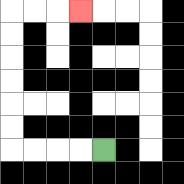{'start': '[4, 6]', 'end': '[3, 0]', 'path_directions': 'L,L,L,L,U,U,U,U,U,U,R,R,R', 'path_coordinates': '[[4, 6], [3, 6], [2, 6], [1, 6], [0, 6], [0, 5], [0, 4], [0, 3], [0, 2], [0, 1], [0, 0], [1, 0], [2, 0], [3, 0]]'}